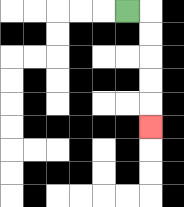{'start': '[5, 0]', 'end': '[6, 5]', 'path_directions': 'R,D,D,D,D,D', 'path_coordinates': '[[5, 0], [6, 0], [6, 1], [6, 2], [6, 3], [6, 4], [6, 5]]'}